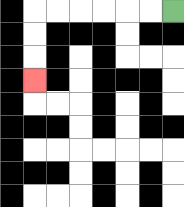{'start': '[7, 0]', 'end': '[1, 3]', 'path_directions': 'L,L,L,L,L,L,D,D,D', 'path_coordinates': '[[7, 0], [6, 0], [5, 0], [4, 0], [3, 0], [2, 0], [1, 0], [1, 1], [1, 2], [1, 3]]'}